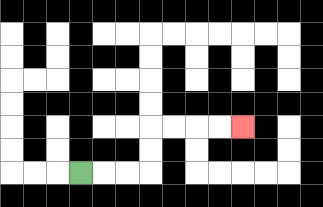{'start': '[3, 7]', 'end': '[10, 5]', 'path_directions': 'R,R,R,U,U,R,R,R,R', 'path_coordinates': '[[3, 7], [4, 7], [5, 7], [6, 7], [6, 6], [6, 5], [7, 5], [8, 5], [9, 5], [10, 5]]'}